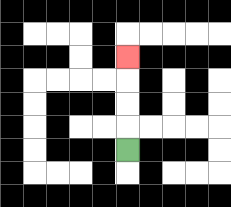{'start': '[5, 6]', 'end': '[5, 2]', 'path_directions': 'U,U,U,U', 'path_coordinates': '[[5, 6], [5, 5], [5, 4], [5, 3], [5, 2]]'}